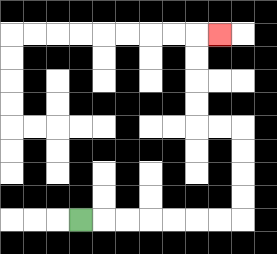{'start': '[3, 9]', 'end': '[9, 1]', 'path_directions': 'R,R,R,R,R,R,R,U,U,U,U,L,L,U,U,U,U,R', 'path_coordinates': '[[3, 9], [4, 9], [5, 9], [6, 9], [7, 9], [8, 9], [9, 9], [10, 9], [10, 8], [10, 7], [10, 6], [10, 5], [9, 5], [8, 5], [8, 4], [8, 3], [8, 2], [8, 1], [9, 1]]'}